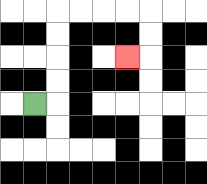{'start': '[1, 4]', 'end': '[5, 2]', 'path_directions': 'R,U,U,U,U,R,R,R,R,D,D,L', 'path_coordinates': '[[1, 4], [2, 4], [2, 3], [2, 2], [2, 1], [2, 0], [3, 0], [4, 0], [5, 0], [6, 0], [6, 1], [6, 2], [5, 2]]'}